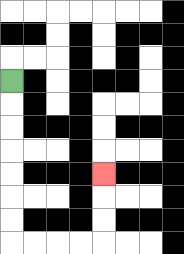{'start': '[0, 3]', 'end': '[4, 7]', 'path_directions': 'D,D,D,D,D,D,D,R,R,R,R,U,U,U', 'path_coordinates': '[[0, 3], [0, 4], [0, 5], [0, 6], [0, 7], [0, 8], [0, 9], [0, 10], [1, 10], [2, 10], [3, 10], [4, 10], [4, 9], [4, 8], [4, 7]]'}